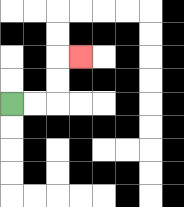{'start': '[0, 4]', 'end': '[3, 2]', 'path_directions': 'R,R,U,U,R', 'path_coordinates': '[[0, 4], [1, 4], [2, 4], [2, 3], [2, 2], [3, 2]]'}